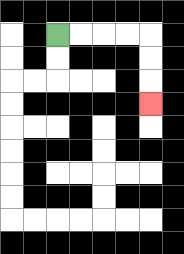{'start': '[2, 1]', 'end': '[6, 4]', 'path_directions': 'R,R,R,R,D,D,D', 'path_coordinates': '[[2, 1], [3, 1], [4, 1], [5, 1], [6, 1], [6, 2], [6, 3], [6, 4]]'}